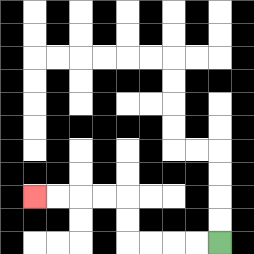{'start': '[9, 10]', 'end': '[1, 8]', 'path_directions': 'L,L,L,L,U,U,L,L,L,L', 'path_coordinates': '[[9, 10], [8, 10], [7, 10], [6, 10], [5, 10], [5, 9], [5, 8], [4, 8], [3, 8], [2, 8], [1, 8]]'}